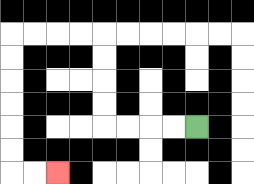{'start': '[8, 5]', 'end': '[2, 7]', 'path_directions': 'L,L,L,L,U,U,U,U,L,L,L,L,D,D,D,D,D,D,R,R', 'path_coordinates': '[[8, 5], [7, 5], [6, 5], [5, 5], [4, 5], [4, 4], [4, 3], [4, 2], [4, 1], [3, 1], [2, 1], [1, 1], [0, 1], [0, 2], [0, 3], [0, 4], [0, 5], [0, 6], [0, 7], [1, 7], [2, 7]]'}